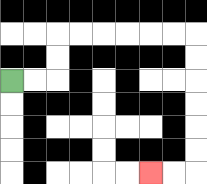{'start': '[0, 3]', 'end': '[6, 7]', 'path_directions': 'R,R,U,U,R,R,R,R,R,R,D,D,D,D,D,D,L,L', 'path_coordinates': '[[0, 3], [1, 3], [2, 3], [2, 2], [2, 1], [3, 1], [4, 1], [5, 1], [6, 1], [7, 1], [8, 1], [8, 2], [8, 3], [8, 4], [8, 5], [8, 6], [8, 7], [7, 7], [6, 7]]'}